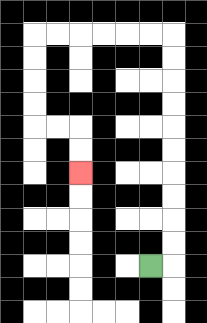{'start': '[6, 11]', 'end': '[3, 7]', 'path_directions': 'R,U,U,U,U,U,U,U,U,U,U,L,L,L,L,L,L,D,D,D,D,R,R,D,D', 'path_coordinates': '[[6, 11], [7, 11], [7, 10], [7, 9], [7, 8], [7, 7], [7, 6], [7, 5], [7, 4], [7, 3], [7, 2], [7, 1], [6, 1], [5, 1], [4, 1], [3, 1], [2, 1], [1, 1], [1, 2], [1, 3], [1, 4], [1, 5], [2, 5], [3, 5], [3, 6], [3, 7]]'}